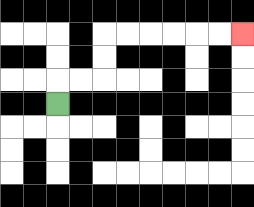{'start': '[2, 4]', 'end': '[10, 1]', 'path_directions': 'U,R,R,U,U,R,R,R,R,R,R', 'path_coordinates': '[[2, 4], [2, 3], [3, 3], [4, 3], [4, 2], [4, 1], [5, 1], [6, 1], [7, 1], [8, 1], [9, 1], [10, 1]]'}